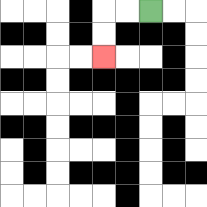{'start': '[6, 0]', 'end': '[4, 2]', 'path_directions': 'L,L,D,D', 'path_coordinates': '[[6, 0], [5, 0], [4, 0], [4, 1], [4, 2]]'}